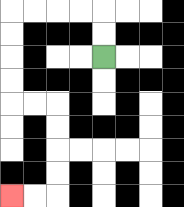{'start': '[4, 2]', 'end': '[0, 8]', 'path_directions': 'U,U,L,L,L,L,D,D,D,D,R,R,D,D,D,D,L,L', 'path_coordinates': '[[4, 2], [4, 1], [4, 0], [3, 0], [2, 0], [1, 0], [0, 0], [0, 1], [0, 2], [0, 3], [0, 4], [1, 4], [2, 4], [2, 5], [2, 6], [2, 7], [2, 8], [1, 8], [0, 8]]'}